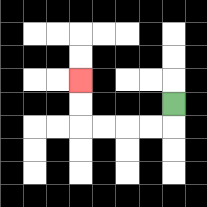{'start': '[7, 4]', 'end': '[3, 3]', 'path_directions': 'D,L,L,L,L,U,U', 'path_coordinates': '[[7, 4], [7, 5], [6, 5], [5, 5], [4, 5], [3, 5], [3, 4], [3, 3]]'}